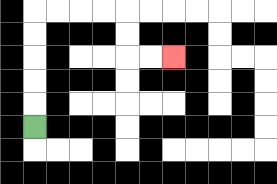{'start': '[1, 5]', 'end': '[7, 2]', 'path_directions': 'U,U,U,U,U,R,R,R,R,D,D,R,R', 'path_coordinates': '[[1, 5], [1, 4], [1, 3], [1, 2], [1, 1], [1, 0], [2, 0], [3, 0], [4, 0], [5, 0], [5, 1], [5, 2], [6, 2], [7, 2]]'}